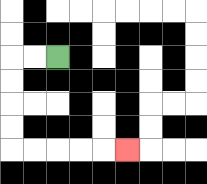{'start': '[2, 2]', 'end': '[5, 6]', 'path_directions': 'L,L,D,D,D,D,R,R,R,R,R', 'path_coordinates': '[[2, 2], [1, 2], [0, 2], [0, 3], [0, 4], [0, 5], [0, 6], [1, 6], [2, 6], [3, 6], [4, 6], [5, 6]]'}